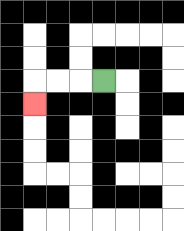{'start': '[4, 3]', 'end': '[1, 4]', 'path_directions': 'L,L,L,D', 'path_coordinates': '[[4, 3], [3, 3], [2, 3], [1, 3], [1, 4]]'}